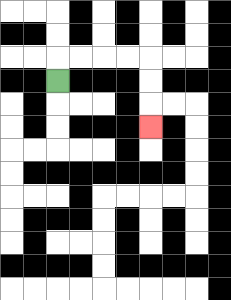{'start': '[2, 3]', 'end': '[6, 5]', 'path_directions': 'U,R,R,R,R,D,D,D', 'path_coordinates': '[[2, 3], [2, 2], [3, 2], [4, 2], [5, 2], [6, 2], [6, 3], [6, 4], [6, 5]]'}